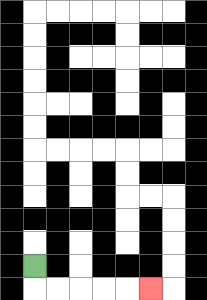{'start': '[1, 11]', 'end': '[6, 12]', 'path_directions': 'D,R,R,R,R,R', 'path_coordinates': '[[1, 11], [1, 12], [2, 12], [3, 12], [4, 12], [5, 12], [6, 12]]'}